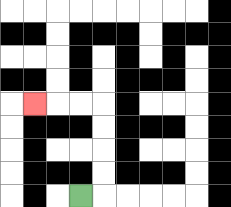{'start': '[3, 8]', 'end': '[1, 4]', 'path_directions': 'R,U,U,U,U,L,L,L', 'path_coordinates': '[[3, 8], [4, 8], [4, 7], [4, 6], [4, 5], [4, 4], [3, 4], [2, 4], [1, 4]]'}